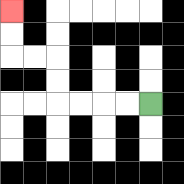{'start': '[6, 4]', 'end': '[0, 0]', 'path_directions': 'L,L,L,L,U,U,L,L,U,U', 'path_coordinates': '[[6, 4], [5, 4], [4, 4], [3, 4], [2, 4], [2, 3], [2, 2], [1, 2], [0, 2], [0, 1], [0, 0]]'}